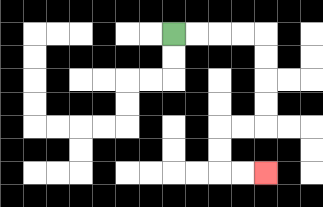{'start': '[7, 1]', 'end': '[11, 7]', 'path_directions': 'R,R,R,R,D,D,D,D,L,L,D,D,R,R', 'path_coordinates': '[[7, 1], [8, 1], [9, 1], [10, 1], [11, 1], [11, 2], [11, 3], [11, 4], [11, 5], [10, 5], [9, 5], [9, 6], [9, 7], [10, 7], [11, 7]]'}